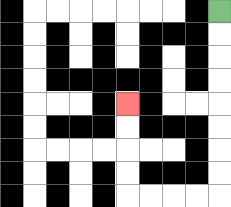{'start': '[9, 0]', 'end': '[5, 4]', 'path_directions': 'D,D,D,D,D,D,D,D,L,L,L,L,U,U,U,U', 'path_coordinates': '[[9, 0], [9, 1], [9, 2], [9, 3], [9, 4], [9, 5], [9, 6], [9, 7], [9, 8], [8, 8], [7, 8], [6, 8], [5, 8], [5, 7], [5, 6], [5, 5], [5, 4]]'}